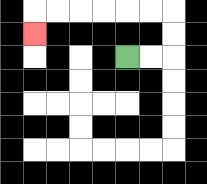{'start': '[5, 2]', 'end': '[1, 1]', 'path_directions': 'R,R,U,U,L,L,L,L,L,L,D', 'path_coordinates': '[[5, 2], [6, 2], [7, 2], [7, 1], [7, 0], [6, 0], [5, 0], [4, 0], [3, 0], [2, 0], [1, 0], [1, 1]]'}